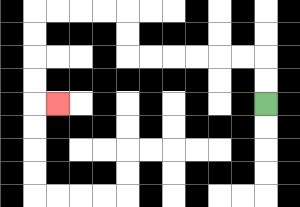{'start': '[11, 4]', 'end': '[2, 4]', 'path_directions': 'U,U,L,L,L,L,L,L,U,U,L,L,L,L,D,D,D,D,R', 'path_coordinates': '[[11, 4], [11, 3], [11, 2], [10, 2], [9, 2], [8, 2], [7, 2], [6, 2], [5, 2], [5, 1], [5, 0], [4, 0], [3, 0], [2, 0], [1, 0], [1, 1], [1, 2], [1, 3], [1, 4], [2, 4]]'}